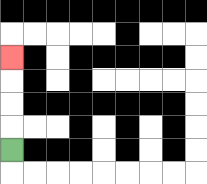{'start': '[0, 6]', 'end': '[0, 2]', 'path_directions': 'U,U,U,U', 'path_coordinates': '[[0, 6], [0, 5], [0, 4], [0, 3], [0, 2]]'}